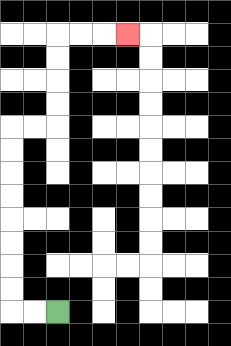{'start': '[2, 13]', 'end': '[5, 1]', 'path_directions': 'L,L,U,U,U,U,U,U,U,U,R,R,U,U,U,U,R,R,R', 'path_coordinates': '[[2, 13], [1, 13], [0, 13], [0, 12], [0, 11], [0, 10], [0, 9], [0, 8], [0, 7], [0, 6], [0, 5], [1, 5], [2, 5], [2, 4], [2, 3], [2, 2], [2, 1], [3, 1], [4, 1], [5, 1]]'}